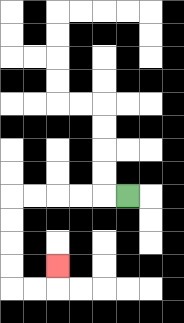{'start': '[5, 8]', 'end': '[2, 11]', 'path_directions': 'L,L,L,L,L,D,D,D,D,R,R,U', 'path_coordinates': '[[5, 8], [4, 8], [3, 8], [2, 8], [1, 8], [0, 8], [0, 9], [0, 10], [0, 11], [0, 12], [1, 12], [2, 12], [2, 11]]'}